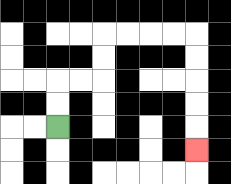{'start': '[2, 5]', 'end': '[8, 6]', 'path_directions': 'U,U,R,R,U,U,R,R,R,R,D,D,D,D,D', 'path_coordinates': '[[2, 5], [2, 4], [2, 3], [3, 3], [4, 3], [4, 2], [4, 1], [5, 1], [6, 1], [7, 1], [8, 1], [8, 2], [8, 3], [8, 4], [8, 5], [8, 6]]'}